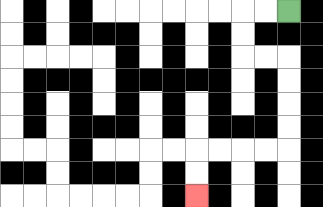{'start': '[12, 0]', 'end': '[8, 8]', 'path_directions': 'L,L,D,D,R,R,D,D,D,D,L,L,L,L,D,D', 'path_coordinates': '[[12, 0], [11, 0], [10, 0], [10, 1], [10, 2], [11, 2], [12, 2], [12, 3], [12, 4], [12, 5], [12, 6], [11, 6], [10, 6], [9, 6], [8, 6], [8, 7], [8, 8]]'}